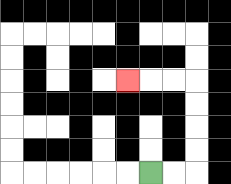{'start': '[6, 7]', 'end': '[5, 3]', 'path_directions': 'R,R,U,U,U,U,L,L,L', 'path_coordinates': '[[6, 7], [7, 7], [8, 7], [8, 6], [8, 5], [8, 4], [8, 3], [7, 3], [6, 3], [5, 3]]'}